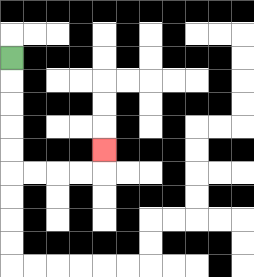{'start': '[0, 2]', 'end': '[4, 6]', 'path_directions': 'D,D,D,D,D,R,R,R,R,U', 'path_coordinates': '[[0, 2], [0, 3], [0, 4], [0, 5], [0, 6], [0, 7], [1, 7], [2, 7], [3, 7], [4, 7], [4, 6]]'}